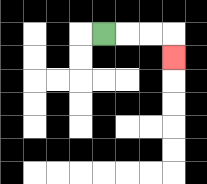{'start': '[4, 1]', 'end': '[7, 2]', 'path_directions': 'R,R,R,D', 'path_coordinates': '[[4, 1], [5, 1], [6, 1], [7, 1], [7, 2]]'}